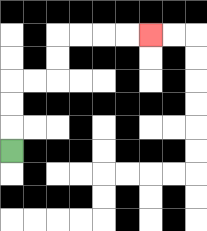{'start': '[0, 6]', 'end': '[6, 1]', 'path_directions': 'U,U,U,R,R,U,U,R,R,R,R', 'path_coordinates': '[[0, 6], [0, 5], [0, 4], [0, 3], [1, 3], [2, 3], [2, 2], [2, 1], [3, 1], [4, 1], [5, 1], [6, 1]]'}